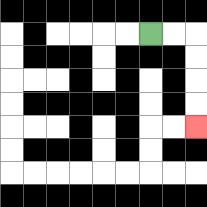{'start': '[6, 1]', 'end': '[8, 5]', 'path_directions': 'R,R,D,D,D,D', 'path_coordinates': '[[6, 1], [7, 1], [8, 1], [8, 2], [8, 3], [8, 4], [8, 5]]'}